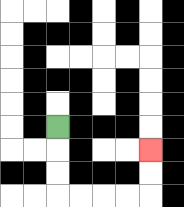{'start': '[2, 5]', 'end': '[6, 6]', 'path_directions': 'D,D,D,R,R,R,R,U,U', 'path_coordinates': '[[2, 5], [2, 6], [2, 7], [2, 8], [3, 8], [4, 8], [5, 8], [6, 8], [6, 7], [6, 6]]'}